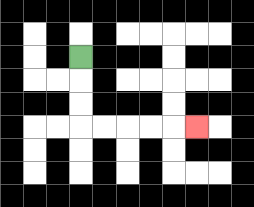{'start': '[3, 2]', 'end': '[8, 5]', 'path_directions': 'D,D,D,R,R,R,R,R', 'path_coordinates': '[[3, 2], [3, 3], [3, 4], [3, 5], [4, 5], [5, 5], [6, 5], [7, 5], [8, 5]]'}